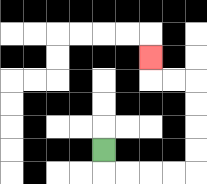{'start': '[4, 6]', 'end': '[6, 2]', 'path_directions': 'D,R,R,R,R,U,U,U,U,L,L,U', 'path_coordinates': '[[4, 6], [4, 7], [5, 7], [6, 7], [7, 7], [8, 7], [8, 6], [8, 5], [8, 4], [8, 3], [7, 3], [6, 3], [6, 2]]'}